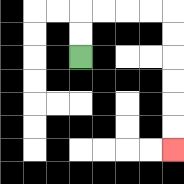{'start': '[3, 2]', 'end': '[7, 6]', 'path_directions': 'U,U,R,R,R,R,D,D,D,D,D,D', 'path_coordinates': '[[3, 2], [3, 1], [3, 0], [4, 0], [5, 0], [6, 0], [7, 0], [7, 1], [7, 2], [7, 3], [7, 4], [7, 5], [7, 6]]'}